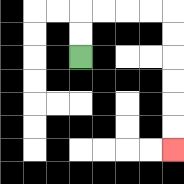{'start': '[3, 2]', 'end': '[7, 6]', 'path_directions': 'U,U,R,R,R,R,D,D,D,D,D,D', 'path_coordinates': '[[3, 2], [3, 1], [3, 0], [4, 0], [5, 0], [6, 0], [7, 0], [7, 1], [7, 2], [7, 3], [7, 4], [7, 5], [7, 6]]'}